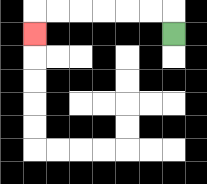{'start': '[7, 1]', 'end': '[1, 1]', 'path_directions': 'U,L,L,L,L,L,L,D', 'path_coordinates': '[[7, 1], [7, 0], [6, 0], [5, 0], [4, 0], [3, 0], [2, 0], [1, 0], [1, 1]]'}